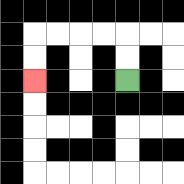{'start': '[5, 3]', 'end': '[1, 3]', 'path_directions': 'U,U,L,L,L,L,D,D', 'path_coordinates': '[[5, 3], [5, 2], [5, 1], [4, 1], [3, 1], [2, 1], [1, 1], [1, 2], [1, 3]]'}